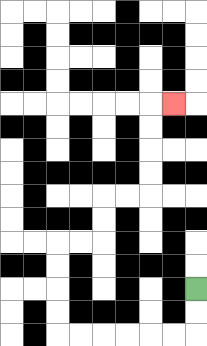{'start': '[8, 12]', 'end': '[7, 4]', 'path_directions': 'D,D,L,L,L,L,L,L,U,U,U,U,R,R,U,U,R,R,U,U,U,U,R', 'path_coordinates': '[[8, 12], [8, 13], [8, 14], [7, 14], [6, 14], [5, 14], [4, 14], [3, 14], [2, 14], [2, 13], [2, 12], [2, 11], [2, 10], [3, 10], [4, 10], [4, 9], [4, 8], [5, 8], [6, 8], [6, 7], [6, 6], [6, 5], [6, 4], [7, 4]]'}